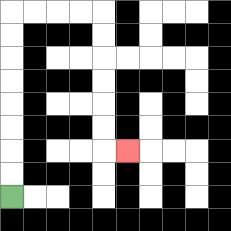{'start': '[0, 8]', 'end': '[5, 6]', 'path_directions': 'U,U,U,U,U,U,U,U,R,R,R,R,D,D,D,D,D,D,R', 'path_coordinates': '[[0, 8], [0, 7], [0, 6], [0, 5], [0, 4], [0, 3], [0, 2], [0, 1], [0, 0], [1, 0], [2, 0], [3, 0], [4, 0], [4, 1], [4, 2], [4, 3], [4, 4], [4, 5], [4, 6], [5, 6]]'}